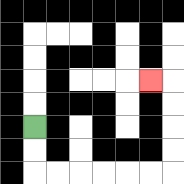{'start': '[1, 5]', 'end': '[6, 3]', 'path_directions': 'D,D,R,R,R,R,R,R,U,U,U,U,L', 'path_coordinates': '[[1, 5], [1, 6], [1, 7], [2, 7], [3, 7], [4, 7], [5, 7], [6, 7], [7, 7], [7, 6], [7, 5], [7, 4], [7, 3], [6, 3]]'}